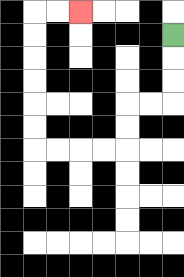{'start': '[7, 1]', 'end': '[3, 0]', 'path_directions': 'D,D,D,L,L,D,D,L,L,L,L,U,U,U,U,U,U,R,R', 'path_coordinates': '[[7, 1], [7, 2], [7, 3], [7, 4], [6, 4], [5, 4], [5, 5], [5, 6], [4, 6], [3, 6], [2, 6], [1, 6], [1, 5], [1, 4], [1, 3], [1, 2], [1, 1], [1, 0], [2, 0], [3, 0]]'}